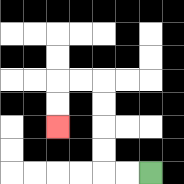{'start': '[6, 7]', 'end': '[2, 5]', 'path_directions': 'L,L,U,U,U,U,L,L,D,D', 'path_coordinates': '[[6, 7], [5, 7], [4, 7], [4, 6], [4, 5], [4, 4], [4, 3], [3, 3], [2, 3], [2, 4], [2, 5]]'}